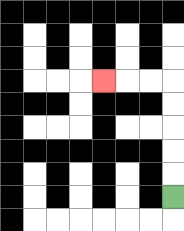{'start': '[7, 8]', 'end': '[4, 3]', 'path_directions': 'U,U,U,U,U,L,L,L', 'path_coordinates': '[[7, 8], [7, 7], [7, 6], [7, 5], [7, 4], [7, 3], [6, 3], [5, 3], [4, 3]]'}